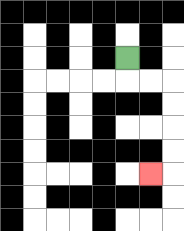{'start': '[5, 2]', 'end': '[6, 7]', 'path_directions': 'D,R,R,D,D,D,D,L', 'path_coordinates': '[[5, 2], [5, 3], [6, 3], [7, 3], [7, 4], [7, 5], [7, 6], [7, 7], [6, 7]]'}